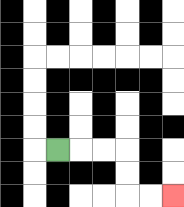{'start': '[2, 6]', 'end': '[7, 8]', 'path_directions': 'R,R,R,D,D,R,R', 'path_coordinates': '[[2, 6], [3, 6], [4, 6], [5, 6], [5, 7], [5, 8], [6, 8], [7, 8]]'}